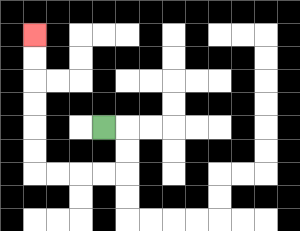{'start': '[4, 5]', 'end': '[1, 1]', 'path_directions': 'R,D,D,L,L,L,L,U,U,U,U,U,U', 'path_coordinates': '[[4, 5], [5, 5], [5, 6], [5, 7], [4, 7], [3, 7], [2, 7], [1, 7], [1, 6], [1, 5], [1, 4], [1, 3], [1, 2], [1, 1]]'}